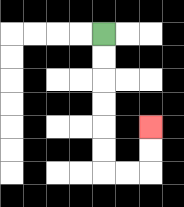{'start': '[4, 1]', 'end': '[6, 5]', 'path_directions': 'D,D,D,D,D,D,R,R,U,U', 'path_coordinates': '[[4, 1], [4, 2], [4, 3], [4, 4], [4, 5], [4, 6], [4, 7], [5, 7], [6, 7], [6, 6], [6, 5]]'}